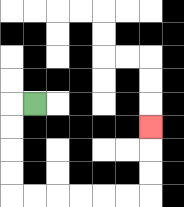{'start': '[1, 4]', 'end': '[6, 5]', 'path_directions': 'L,D,D,D,D,R,R,R,R,R,R,U,U,U', 'path_coordinates': '[[1, 4], [0, 4], [0, 5], [0, 6], [0, 7], [0, 8], [1, 8], [2, 8], [3, 8], [4, 8], [5, 8], [6, 8], [6, 7], [6, 6], [6, 5]]'}